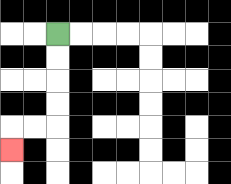{'start': '[2, 1]', 'end': '[0, 6]', 'path_directions': 'D,D,D,D,L,L,D', 'path_coordinates': '[[2, 1], [2, 2], [2, 3], [2, 4], [2, 5], [1, 5], [0, 5], [0, 6]]'}